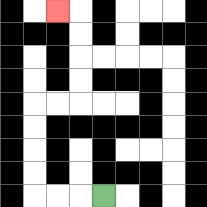{'start': '[4, 8]', 'end': '[2, 0]', 'path_directions': 'L,L,L,U,U,U,U,R,R,U,U,U,U,L', 'path_coordinates': '[[4, 8], [3, 8], [2, 8], [1, 8], [1, 7], [1, 6], [1, 5], [1, 4], [2, 4], [3, 4], [3, 3], [3, 2], [3, 1], [3, 0], [2, 0]]'}